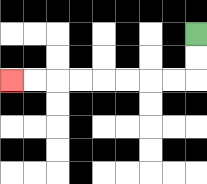{'start': '[8, 1]', 'end': '[0, 3]', 'path_directions': 'D,D,L,L,L,L,L,L,L,L', 'path_coordinates': '[[8, 1], [8, 2], [8, 3], [7, 3], [6, 3], [5, 3], [4, 3], [3, 3], [2, 3], [1, 3], [0, 3]]'}